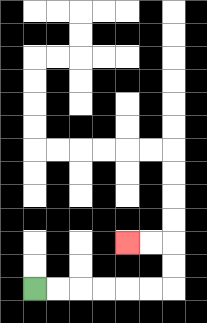{'start': '[1, 12]', 'end': '[5, 10]', 'path_directions': 'R,R,R,R,R,R,U,U,L,L', 'path_coordinates': '[[1, 12], [2, 12], [3, 12], [4, 12], [5, 12], [6, 12], [7, 12], [7, 11], [7, 10], [6, 10], [5, 10]]'}